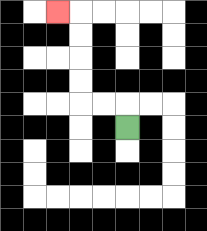{'start': '[5, 5]', 'end': '[2, 0]', 'path_directions': 'U,L,L,U,U,U,U,L', 'path_coordinates': '[[5, 5], [5, 4], [4, 4], [3, 4], [3, 3], [3, 2], [3, 1], [3, 0], [2, 0]]'}